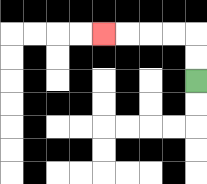{'start': '[8, 3]', 'end': '[4, 1]', 'path_directions': 'U,U,L,L,L,L', 'path_coordinates': '[[8, 3], [8, 2], [8, 1], [7, 1], [6, 1], [5, 1], [4, 1]]'}